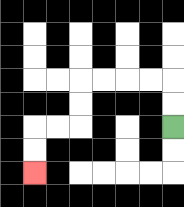{'start': '[7, 5]', 'end': '[1, 7]', 'path_directions': 'U,U,L,L,L,L,D,D,L,L,D,D', 'path_coordinates': '[[7, 5], [7, 4], [7, 3], [6, 3], [5, 3], [4, 3], [3, 3], [3, 4], [3, 5], [2, 5], [1, 5], [1, 6], [1, 7]]'}